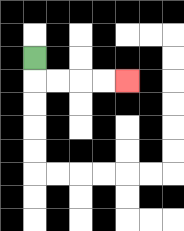{'start': '[1, 2]', 'end': '[5, 3]', 'path_directions': 'D,R,R,R,R', 'path_coordinates': '[[1, 2], [1, 3], [2, 3], [3, 3], [4, 3], [5, 3]]'}